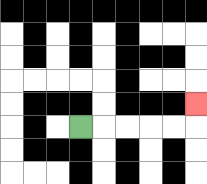{'start': '[3, 5]', 'end': '[8, 4]', 'path_directions': 'R,R,R,R,R,U', 'path_coordinates': '[[3, 5], [4, 5], [5, 5], [6, 5], [7, 5], [8, 5], [8, 4]]'}